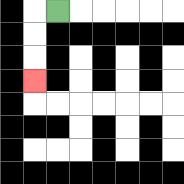{'start': '[2, 0]', 'end': '[1, 3]', 'path_directions': 'L,D,D,D', 'path_coordinates': '[[2, 0], [1, 0], [1, 1], [1, 2], [1, 3]]'}